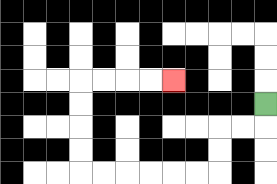{'start': '[11, 4]', 'end': '[7, 3]', 'path_directions': 'D,L,L,D,D,L,L,L,L,L,L,U,U,U,U,R,R,R,R', 'path_coordinates': '[[11, 4], [11, 5], [10, 5], [9, 5], [9, 6], [9, 7], [8, 7], [7, 7], [6, 7], [5, 7], [4, 7], [3, 7], [3, 6], [3, 5], [3, 4], [3, 3], [4, 3], [5, 3], [6, 3], [7, 3]]'}